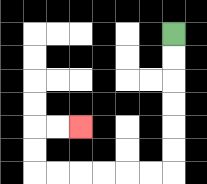{'start': '[7, 1]', 'end': '[3, 5]', 'path_directions': 'D,D,D,D,D,D,L,L,L,L,L,L,U,U,R,R', 'path_coordinates': '[[7, 1], [7, 2], [7, 3], [7, 4], [7, 5], [7, 6], [7, 7], [6, 7], [5, 7], [4, 7], [3, 7], [2, 7], [1, 7], [1, 6], [1, 5], [2, 5], [3, 5]]'}